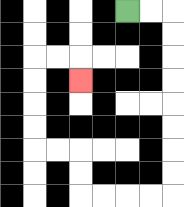{'start': '[5, 0]', 'end': '[3, 3]', 'path_directions': 'R,R,D,D,D,D,D,D,D,D,L,L,L,L,U,U,L,L,U,U,U,U,R,R,D', 'path_coordinates': '[[5, 0], [6, 0], [7, 0], [7, 1], [7, 2], [7, 3], [7, 4], [7, 5], [7, 6], [7, 7], [7, 8], [6, 8], [5, 8], [4, 8], [3, 8], [3, 7], [3, 6], [2, 6], [1, 6], [1, 5], [1, 4], [1, 3], [1, 2], [2, 2], [3, 2], [3, 3]]'}